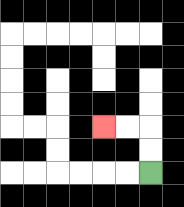{'start': '[6, 7]', 'end': '[4, 5]', 'path_directions': 'U,U,L,L', 'path_coordinates': '[[6, 7], [6, 6], [6, 5], [5, 5], [4, 5]]'}